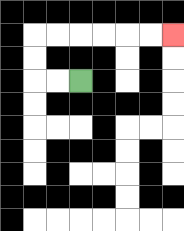{'start': '[3, 3]', 'end': '[7, 1]', 'path_directions': 'L,L,U,U,R,R,R,R,R,R', 'path_coordinates': '[[3, 3], [2, 3], [1, 3], [1, 2], [1, 1], [2, 1], [3, 1], [4, 1], [5, 1], [6, 1], [7, 1]]'}